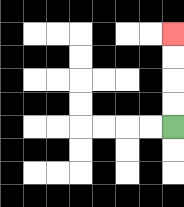{'start': '[7, 5]', 'end': '[7, 1]', 'path_directions': 'U,U,U,U', 'path_coordinates': '[[7, 5], [7, 4], [7, 3], [7, 2], [7, 1]]'}